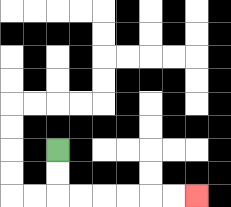{'start': '[2, 6]', 'end': '[8, 8]', 'path_directions': 'D,D,R,R,R,R,R,R', 'path_coordinates': '[[2, 6], [2, 7], [2, 8], [3, 8], [4, 8], [5, 8], [6, 8], [7, 8], [8, 8]]'}